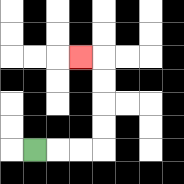{'start': '[1, 6]', 'end': '[3, 2]', 'path_directions': 'R,R,R,U,U,U,U,L', 'path_coordinates': '[[1, 6], [2, 6], [3, 6], [4, 6], [4, 5], [4, 4], [4, 3], [4, 2], [3, 2]]'}